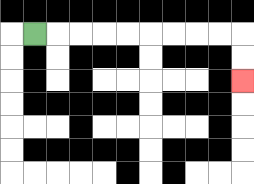{'start': '[1, 1]', 'end': '[10, 3]', 'path_directions': 'R,R,R,R,R,R,R,R,R,D,D', 'path_coordinates': '[[1, 1], [2, 1], [3, 1], [4, 1], [5, 1], [6, 1], [7, 1], [8, 1], [9, 1], [10, 1], [10, 2], [10, 3]]'}